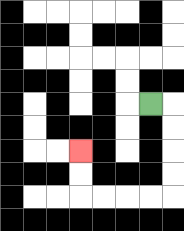{'start': '[6, 4]', 'end': '[3, 6]', 'path_directions': 'R,D,D,D,D,L,L,L,L,U,U', 'path_coordinates': '[[6, 4], [7, 4], [7, 5], [7, 6], [7, 7], [7, 8], [6, 8], [5, 8], [4, 8], [3, 8], [3, 7], [3, 6]]'}